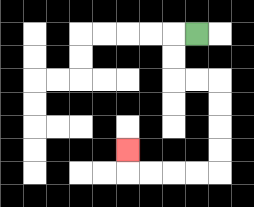{'start': '[8, 1]', 'end': '[5, 6]', 'path_directions': 'L,D,D,R,R,D,D,D,D,L,L,L,L,U', 'path_coordinates': '[[8, 1], [7, 1], [7, 2], [7, 3], [8, 3], [9, 3], [9, 4], [9, 5], [9, 6], [9, 7], [8, 7], [7, 7], [6, 7], [5, 7], [5, 6]]'}